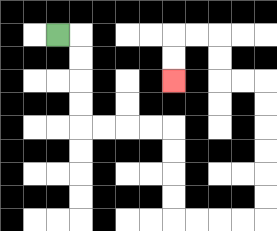{'start': '[2, 1]', 'end': '[7, 3]', 'path_directions': 'R,D,D,D,D,R,R,R,R,D,D,D,D,R,R,R,R,U,U,U,U,U,U,L,L,U,U,L,L,D,D', 'path_coordinates': '[[2, 1], [3, 1], [3, 2], [3, 3], [3, 4], [3, 5], [4, 5], [5, 5], [6, 5], [7, 5], [7, 6], [7, 7], [7, 8], [7, 9], [8, 9], [9, 9], [10, 9], [11, 9], [11, 8], [11, 7], [11, 6], [11, 5], [11, 4], [11, 3], [10, 3], [9, 3], [9, 2], [9, 1], [8, 1], [7, 1], [7, 2], [7, 3]]'}